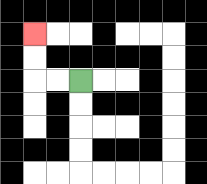{'start': '[3, 3]', 'end': '[1, 1]', 'path_directions': 'L,L,U,U', 'path_coordinates': '[[3, 3], [2, 3], [1, 3], [1, 2], [1, 1]]'}